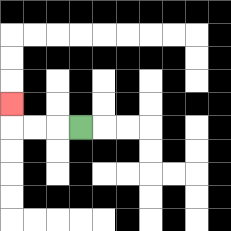{'start': '[3, 5]', 'end': '[0, 4]', 'path_directions': 'L,L,L,U', 'path_coordinates': '[[3, 5], [2, 5], [1, 5], [0, 5], [0, 4]]'}